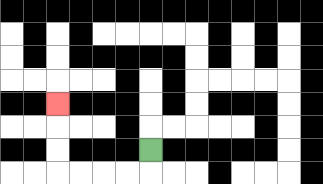{'start': '[6, 6]', 'end': '[2, 4]', 'path_directions': 'D,L,L,L,L,U,U,U', 'path_coordinates': '[[6, 6], [6, 7], [5, 7], [4, 7], [3, 7], [2, 7], [2, 6], [2, 5], [2, 4]]'}